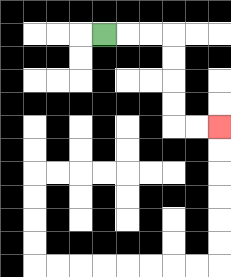{'start': '[4, 1]', 'end': '[9, 5]', 'path_directions': 'R,R,R,D,D,D,D,R,R', 'path_coordinates': '[[4, 1], [5, 1], [6, 1], [7, 1], [7, 2], [7, 3], [7, 4], [7, 5], [8, 5], [9, 5]]'}